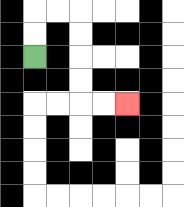{'start': '[1, 2]', 'end': '[5, 4]', 'path_directions': 'U,U,R,R,D,D,D,D,R,R', 'path_coordinates': '[[1, 2], [1, 1], [1, 0], [2, 0], [3, 0], [3, 1], [3, 2], [3, 3], [3, 4], [4, 4], [5, 4]]'}